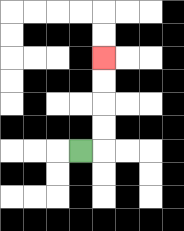{'start': '[3, 6]', 'end': '[4, 2]', 'path_directions': 'R,U,U,U,U', 'path_coordinates': '[[3, 6], [4, 6], [4, 5], [4, 4], [4, 3], [4, 2]]'}